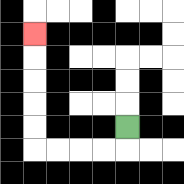{'start': '[5, 5]', 'end': '[1, 1]', 'path_directions': 'D,L,L,L,L,U,U,U,U,U', 'path_coordinates': '[[5, 5], [5, 6], [4, 6], [3, 6], [2, 6], [1, 6], [1, 5], [1, 4], [1, 3], [1, 2], [1, 1]]'}